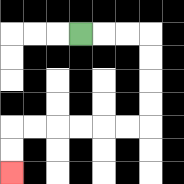{'start': '[3, 1]', 'end': '[0, 7]', 'path_directions': 'R,R,R,D,D,D,D,L,L,L,L,L,L,D,D', 'path_coordinates': '[[3, 1], [4, 1], [5, 1], [6, 1], [6, 2], [6, 3], [6, 4], [6, 5], [5, 5], [4, 5], [3, 5], [2, 5], [1, 5], [0, 5], [0, 6], [0, 7]]'}